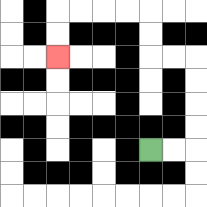{'start': '[6, 6]', 'end': '[2, 2]', 'path_directions': 'R,R,U,U,U,U,L,L,U,U,L,L,L,L,D,D', 'path_coordinates': '[[6, 6], [7, 6], [8, 6], [8, 5], [8, 4], [8, 3], [8, 2], [7, 2], [6, 2], [6, 1], [6, 0], [5, 0], [4, 0], [3, 0], [2, 0], [2, 1], [2, 2]]'}